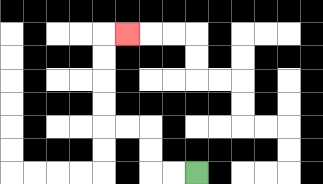{'start': '[8, 7]', 'end': '[5, 1]', 'path_directions': 'L,L,U,U,L,L,U,U,U,U,R', 'path_coordinates': '[[8, 7], [7, 7], [6, 7], [6, 6], [6, 5], [5, 5], [4, 5], [4, 4], [4, 3], [4, 2], [4, 1], [5, 1]]'}